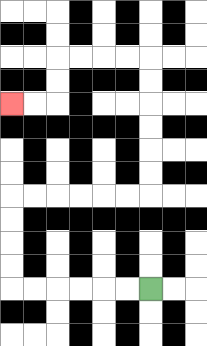{'start': '[6, 12]', 'end': '[0, 4]', 'path_directions': 'L,L,L,L,L,L,U,U,U,U,R,R,R,R,R,R,U,U,U,U,U,U,L,L,L,L,D,D,L,L', 'path_coordinates': '[[6, 12], [5, 12], [4, 12], [3, 12], [2, 12], [1, 12], [0, 12], [0, 11], [0, 10], [0, 9], [0, 8], [1, 8], [2, 8], [3, 8], [4, 8], [5, 8], [6, 8], [6, 7], [6, 6], [6, 5], [6, 4], [6, 3], [6, 2], [5, 2], [4, 2], [3, 2], [2, 2], [2, 3], [2, 4], [1, 4], [0, 4]]'}